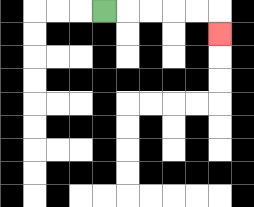{'start': '[4, 0]', 'end': '[9, 1]', 'path_directions': 'R,R,R,R,R,D', 'path_coordinates': '[[4, 0], [5, 0], [6, 0], [7, 0], [8, 0], [9, 0], [9, 1]]'}